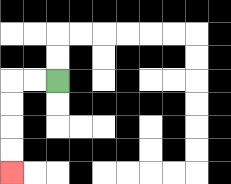{'start': '[2, 3]', 'end': '[0, 7]', 'path_directions': 'L,L,D,D,D,D', 'path_coordinates': '[[2, 3], [1, 3], [0, 3], [0, 4], [0, 5], [0, 6], [0, 7]]'}